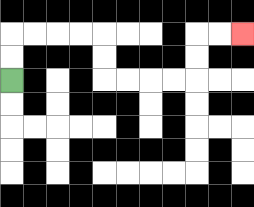{'start': '[0, 3]', 'end': '[10, 1]', 'path_directions': 'U,U,R,R,R,R,D,D,R,R,R,R,U,U,R,R', 'path_coordinates': '[[0, 3], [0, 2], [0, 1], [1, 1], [2, 1], [3, 1], [4, 1], [4, 2], [4, 3], [5, 3], [6, 3], [7, 3], [8, 3], [8, 2], [8, 1], [9, 1], [10, 1]]'}